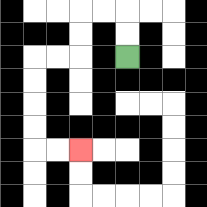{'start': '[5, 2]', 'end': '[3, 6]', 'path_directions': 'U,U,L,L,D,D,L,L,D,D,D,D,R,R', 'path_coordinates': '[[5, 2], [5, 1], [5, 0], [4, 0], [3, 0], [3, 1], [3, 2], [2, 2], [1, 2], [1, 3], [1, 4], [1, 5], [1, 6], [2, 6], [3, 6]]'}